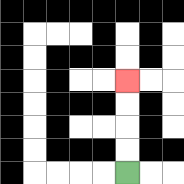{'start': '[5, 7]', 'end': '[5, 3]', 'path_directions': 'U,U,U,U', 'path_coordinates': '[[5, 7], [5, 6], [5, 5], [5, 4], [5, 3]]'}